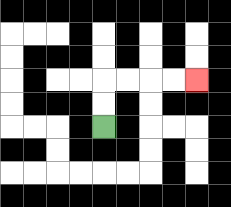{'start': '[4, 5]', 'end': '[8, 3]', 'path_directions': 'U,U,R,R,R,R', 'path_coordinates': '[[4, 5], [4, 4], [4, 3], [5, 3], [6, 3], [7, 3], [8, 3]]'}